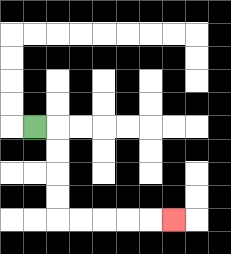{'start': '[1, 5]', 'end': '[7, 9]', 'path_directions': 'R,D,D,D,D,R,R,R,R,R', 'path_coordinates': '[[1, 5], [2, 5], [2, 6], [2, 7], [2, 8], [2, 9], [3, 9], [4, 9], [5, 9], [6, 9], [7, 9]]'}